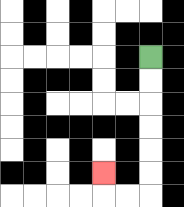{'start': '[6, 2]', 'end': '[4, 7]', 'path_directions': 'D,D,D,D,D,D,L,L,U', 'path_coordinates': '[[6, 2], [6, 3], [6, 4], [6, 5], [6, 6], [6, 7], [6, 8], [5, 8], [4, 8], [4, 7]]'}